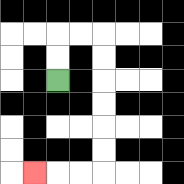{'start': '[2, 3]', 'end': '[1, 7]', 'path_directions': 'U,U,R,R,D,D,D,D,D,D,L,L,L', 'path_coordinates': '[[2, 3], [2, 2], [2, 1], [3, 1], [4, 1], [4, 2], [4, 3], [4, 4], [4, 5], [4, 6], [4, 7], [3, 7], [2, 7], [1, 7]]'}